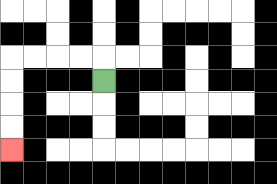{'start': '[4, 3]', 'end': '[0, 6]', 'path_directions': 'U,L,L,L,L,D,D,D,D', 'path_coordinates': '[[4, 3], [4, 2], [3, 2], [2, 2], [1, 2], [0, 2], [0, 3], [0, 4], [0, 5], [0, 6]]'}